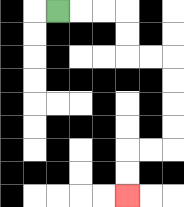{'start': '[2, 0]', 'end': '[5, 8]', 'path_directions': 'R,R,R,D,D,R,R,D,D,D,D,L,L,D,D', 'path_coordinates': '[[2, 0], [3, 0], [4, 0], [5, 0], [5, 1], [5, 2], [6, 2], [7, 2], [7, 3], [7, 4], [7, 5], [7, 6], [6, 6], [5, 6], [5, 7], [5, 8]]'}